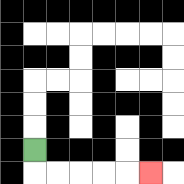{'start': '[1, 6]', 'end': '[6, 7]', 'path_directions': 'D,R,R,R,R,R', 'path_coordinates': '[[1, 6], [1, 7], [2, 7], [3, 7], [4, 7], [5, 7], [6, 7]]'}